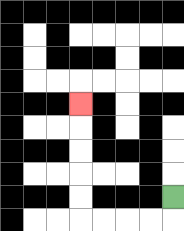{'start': '[7, 8]', 'end': '[3, 4]', 'path_directions': 'D,L,L,L,L,U,U,U,U,U', 'path_coordinates': '[[7, 8], [7, 9], [6, 9], [5, 9], [4, 9], [3, 9], [3, 8], [3, 7], [3, 6], [3, 5], [3, 4]]'}